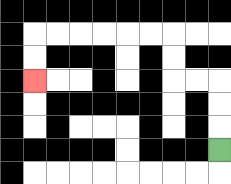{'start': '[9, 6]', 'end': '[1, 3]', 'path_directions': 'U,U,U,L,L,U,U,L,L,L,L,L,L,D,D', 'path_coordinates': '[[9, 6], [9, 5], [9, 4], [9, 3], [8, 3], [7, 3], [7, 2], [7, 1], [6, 1], [5, 1], [4, 1], [3, 1], [2, 1], [1, 1], [1, 2], [1, 3]]'}